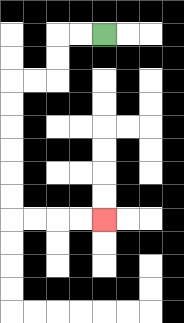{'start': '[4, 1]', 'end': '[4, 9]', 'path_directions': 'L,L,D,D,L,L,D,D,D,D,D,D,R,R,R,R', 'path_coordinates': '[[4, 1], [3, 1], [2, 1], [2, 2], [2, 3], [1, 3], [0, 3], [0, 4], [0, 5], [0, 6], [0, 7], [0, 8], [0, 9], [1, 9], [2, 9], [3, 9], [4, 9]]'}